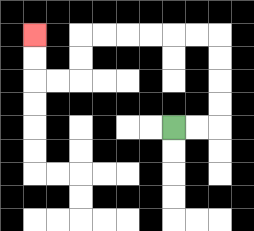{'start': '[7, 5]', 'end': '[1, 1]', 'path_directions': 'R,R,U,U,U,U,L,L,L,L,L,L,D,D,L,L,U,U', 'path_coordinates': '[[7, 5], [8, 5], [9, 5], [9, 4], [9, 3], [9, 2], [9, 1], [8, 1], [7, 1], [6, 1], [5, 1], [4, 1], [3, 1], [3, 2], [3, 3], [2, 3], [1, 3], [1, 2], [1, 1]]'}